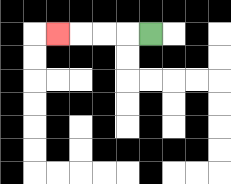{'start': '[6, 1]', 'end': '[2, 1]', 'path_directions': 'L,L,L,L', 'path_coordinates': '[[6, 1], [5, 1], [4, 1], [3, 1], [2, 1]]'}